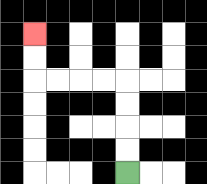{'start': '[5, 7]', 'end': '[1, 1]', 'path_directions': 'U,U,U,U,L,L,L,L,U,U', 'path_coordinates': '[[5, 7], [5, 6], [5, 5], [5, 4], [5, 3], [4, 3], [3, 3], [2, 3], [1, 3], [1, 2], [1, 1]]'}